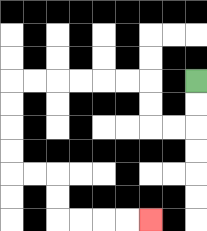{'start': '[8, 3]', 'end': '[6, 9]', 'path_directions': 'D,D,L,L,U,U,L,L,L,L,L,L,D,D,D,D,R,R,D,D,R,R,R,R', 'path_coordinates': '[[8, 3], [8, 4], [8, 5], [7, 5], [6, 5], [6, 4], [6, 3], [5, 3], [4, 3], [3, 3], [2, 3], [1, 3], [0, 3], [0, 4], [0, 5], [0, 6], [0, 7], [1, 7], [2, 7], [2, 8], [2, 9], [3, 9], [4, 9], [5, 9], [6, 9]]'}